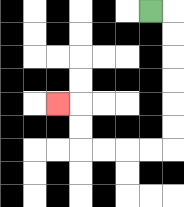{'start': '[6, 0]', 'end': '[2, 4]', 'path_directions': 'R,D,D,D,D,D,D,L,L,L,L,U,U,L', 'path_coordinates': '[[6, 0], [7, 0], [7, 1], [7, 2], [7, 3], [7, 4], [7, 5], [7, 6], [6, 6], [5, 6], [4, 6], [3, 6], [3, 5], [3, 4], [2, 4]]'}